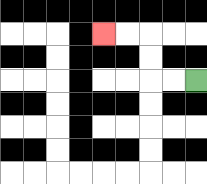{'start': '[8, 3]', 'end': '[4, 1]', 'path_directions': 'L,L,U,U,L,L', 'path_coordinates': '[[8, 3], [7, 3], [6, 3], [6, 2], [6, 1], [5, 1], [4, 1]]'}